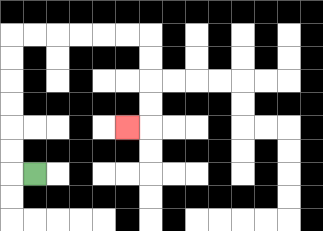{'start': '[1, 7]', 'end': '[5, 5]', 'path_directions': 'L,U,U,U,U,U,U,R,R,R,R,R,R,D,D,D,D,L', 'path_coordinates': '[[1, 7], [0, 7], [0, 6], [0, 5], [0, 4], [0, 3], [0, 2], [0, 1], [1, 1], [2, 1], [3, 1], [4, 1], [5, 1], [6, 1], [6, 2], [6, 3], [6, 4], [6, 5], [5, 5]]'}